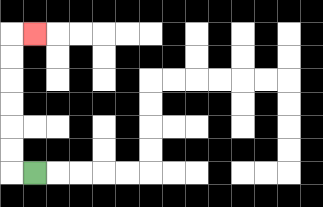{'start': '[1, 7]', 'end': '[1, 1]', 'path_directions': 'L,U,U,U,U,U,U,R', 'path_coordinates': '[[1, 7], [0, 7], [0, 6], [0, 5], [0, 4], [0, 3], [0, 2], [0, 1], [1, 1]]'}